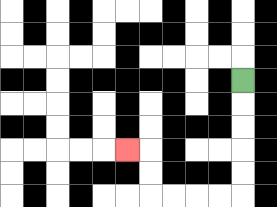{'start': '[10, 3]', 'end': '[5, 6]', 'path_directions': 'D,D,D,D,D,L,L,L,L,U,U,L', 'path_coordinates': '[[10, 3], [10, 4], [10, 5], [10, 6], [10, 7], [10, 8], [9, 8], [8, 8], [7, 8], [6, 8], [6, 7], [6, 6], [5, 6]]'}